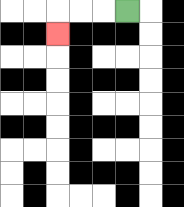{'start': '[5, 0]', 'end': '[2, 1]', 'path_directions': 'L,L,L,D', 'path_coordinates': '[[5, 0], [4, 0], [3, 0], [2, 0], [2, 1]]'}